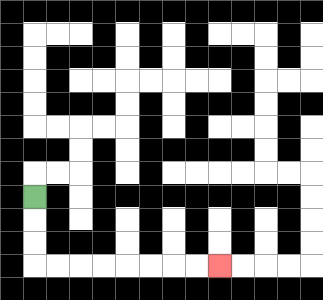{'start': '[1, 8]', 'end': '[9, 11]', 'path_directions': 'D,D,D,R,R,R,R,R,R,R,R', 'path_coordinates': '[[1, 8], [1, 9], [1, 10], [1, 11], [2, 11], [3, 11], [4, 11], [5, 11], [6, 11], [7, 11], [8, 11], [9, 11]]'}